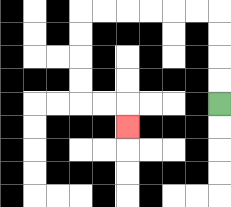{'start': '[9, 4]', 'end': '[5, 5]', 'path_directions': 'U,U,U,U,L,L,L,L,L,L,D,D,D,D,R,R,D', 'path_coordinates': '[[9, 4], [9, 3], [9, 2], [9, 1], [9, 0], [8, 0], [7, 0], [6, 0], [5, 0], [4, 0], [3, 0], [3, 1], [3, 2], [3, 3], [3, 4], [4, 4], [5, 4], [5, 5]]'}